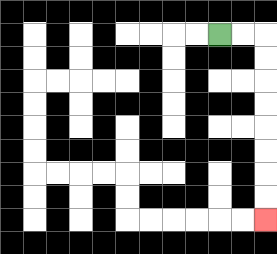{'start': '[9, 1]', 'end': '[11, 9]', 'path_directions': 'R,R,D,D,D,D,D,D,D,D', 'path_coordinates': '[[9, 1], [10, 1], [11, 1], [11, 2], [11, 3], [11, 4], [11, 5], [11, 6], [11, 7], [11, 8], [11, 9]]'}